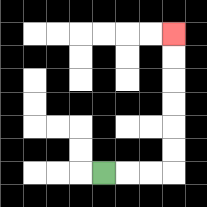{'start': '[4, 7]', 'end': '[7, 1]', 'path_directions': 'R,R,R,U,U,U,U,U,U', 'path_coordinates': '[[4, 7], [5, 7], [6, 7], [7, 7], [7, 6], [7, 5], [7, 4], [7, 3], [7, 2], [7, 1]]'}